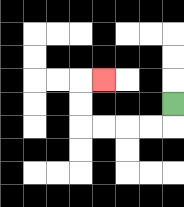{'start': '[7, 4]', 'end': '[4, 3]', 'path_directions': 'D,L,L,L,L,U,U,R', 'path_coordinates': '[[7, 4], [7, 5], [6, 5], [5, 5], [4, 5], [3, 5], [3, 4], [3, 3], [4, 3]]'}